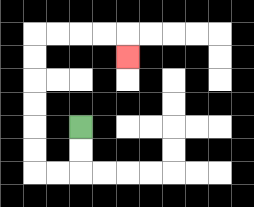{'start': '[3, 5]', 'end': '[5, 2]', 'path_directions': 'D,D,L,L,U,U,U,U,U,U,R,R,R,R,D', 'path_coordinates': '[[3, 5], [3, 6], [3, 7], [2, 7], [1, 7], [1, 6], [1, 5], [1, 4], [1, 3], [1, 2], [1, 1], [2, 1], [3, 1], [4, 1], [5, 1], [5, 2]]'}